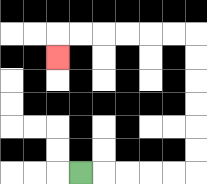{'start': '[3, 7]', 'end': '[2, 2]', 'path_directions': 'R,R,R,R,R,U,U,U,U,U,U,L,L,L,L,L,L,D', 'path_coordinates': '[[3, 7], [4, 7], [5, 7], [6, 7], [7, 7], [8, 7], [8, 6], [8, 5], [8, 4], [8, 3], [8, 2], [8, 1], [7, 1], [6, 1], [5, 1], [4, 1], [3, 1], [2, 1], [2, 2]]'}